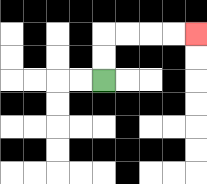{'start': '[4, 3]', 'end': '[8, 1]', 'path_directions': 'U,U,R,R,R,R', 'path_coordinates': '[[4, 3], [4, 2], [4, 1], [5, 1], [6, 1], [7, 1], [8, 1]]'}